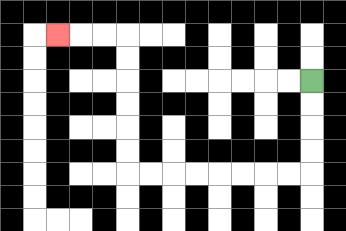{'start': '[13, 3]', 'end': '[2, 1]', 'path_directions': 'D,D,D,D,L,L,L,L,L,L,L,L,U,U,U,U,U,U,L,L,L', 'path_coordinates': '[[13, 3], [13, 4], [13, 5], [13, 6], [13, 7], [12, 7], [11, 7], [10, 7], [9, 7], [8, 7], [7, 7], [6, 7], [5, 7], [5, 6], [5, 5], [5, 4], [5, 3], [5, 2], [5, 1], [4, 1], [3, 1], [2, 1]]'}